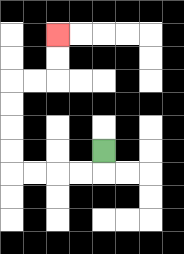{'start': '[4, 6]', 'end': '[2, 1]', 'path_directions': 'D,L,L,L,L,U,U,U,U,R,R,U,U', 'path_coordinates': '[[4, 6], [4, 7], [3, 7], [2, 7], [1, 7], [0, 7], [0, 6], [0, 5], [0, 4], [0, 3], [1, 3], [2, 3], [2, 2], [2, 1]]'}